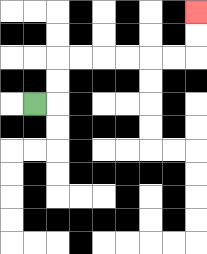{'start': '[1, 4]', 'end': '[8, 0]', 'path_directions': 'R,U,U,R,R,R,R,R,R,U,U', 'path_coordinates': '[[1, 4], [2, 4], [2, 3], [2, 2], [3, 2], [4, 2], [5, 2], [6, 2], [7, 2], [8, 2], [8, 1], [8, 0]]'}